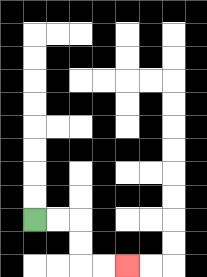{'start': '[1, 9]', 'end': '[5, 11]', 'path_directions': 'R,R,D,D,R,R', 'path_coordinates': '[[1, 9], [2, 9], [3, 9], [3, 10], [3, 11], [4, 11], [5, 11]]'}